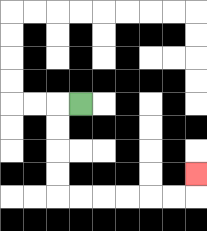{'start': '[3, 4]', 'end': '[8, 7]', 'path_directions': 'L,D,D,D,D,R,R,R,R,R,R,U', 'path_coordinates': '[[3, 4], [2, 4], [2, 5], [2, 6], [2, 7], [2, 8], [3, 8], [4, 8], [5, 8], [6, 8], [7, 8], [8, 8], [8, 7]]'}